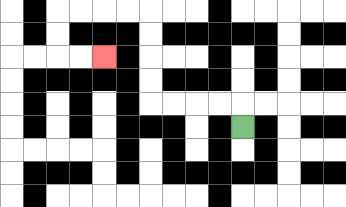{'start': '[10, 5]', 'end': '[4, 2]', 'path_directions': 'U,L,L,L,L,U,U,U,U,L,L,L,L,D,D,R,R', 'path_coordinates': '[[10, 5], [10, 4], [9, 4], [8, 4], [7, 4], [6, 4], [6, 3], [6, 2], [6, 1], [6, 0], [5, 0], [4, 0], [3, 0], [2, 0], [2, 1], [2, 2], [3, 2], [4, 2]]'}